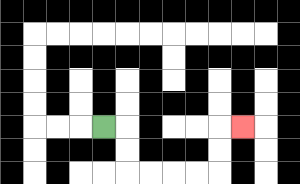{'start': '[4, 5]', 'end': '[10, 5]', 'path_directions': 'R,D,D,R,R,R,R,U,U,R', 'path_coordinates': '[[4, 5], [5, 5], [5, 6], [5, 7], [6, 7], [7, 7], [8, 7], [9, 7], [9, 6], [9, 5], [10, 5]]'}